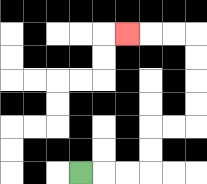{'start': '[3, 7]', 'end': '[5, 1]', 'path_directions': 'R,R,R,U,U,R,R,U,U,U,U,L,L,L', 'path_coordinates': '[[3, 7], [4, 7], [5, 7], [6, 7], [6, 6], [6, 5], [7, 5], [8, 5], [8, 4], [8, 3], [8, 2], [8, 1], [7, 1], [6, 1], [5, 1]]'}